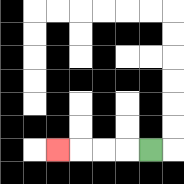{'start': '[6, 6]', 'end': '[2, 6]', 'path_directions': 'L,L,L,L', 'path_coordinates': '[[6, 6], [5, 6], [4, 6], [3, 6], [2, 6]]'}